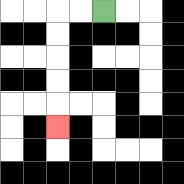{'start': '[4, 0]', 'end': '[2, 5]', 'path_directions': 'L,L,D,D,D,D,D', 'path_coordinates': '[[4, 0], [3, 0], [2, 0], [2, 1], [2, 2], [2, 3], [2, 4], [2, 5]]'}